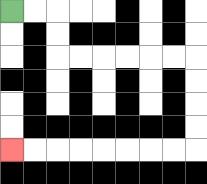{'start': '[0, 0]', 'end': '[0, 6]', 'path_directions': 'R,R,D,D,R,R,R,R,R,R,D,D,D,D,L,L,L,L,L,L,L,L', 'path_coordinates': '[[0, 0], [1, 0], [2, 0], [2, 1], [2, 2], [3, 2], [4, 2], [5, 2], [6, 2], [7, 2], [8, 2], [8, 3], [8, 4], [8, 5], [8, 6], [7, 6], [6, 6], [5, 6], [4, 6], [3, 6], [2, 6], [1, 6], [0, 6]]'}